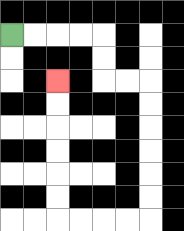{'start': '[0, 1]', 'end': '[2, 3]', 'path_directions': 'R,R,R,R,D,D,R,R,D,D,D,D,D,D,L,L,L,L,U,U,U,U,U,U', 'path_coordinates': '[[0, 1], [1, 1], [2, 1], [3, 1], [4, 1], [4, 2], [4, 3], [5, 3], [6, 3], [6, 4], [6, 5], [6, 6], [6, 7], [6, 8], [6, 9], [5, 9], [4, 9], [3, 9], [2, 9], [2, 8], [2, 7], [2, 6], [2, 5], [2, 4], [2, 3]]'}